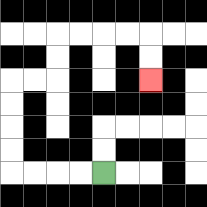{'start': '[4, 7]', 'end': '[6, 3]', 'path_directions': 'L,L,L,L,U,U,U,U,R,R,U,U,R,R,R,R,D,D', 'path_coordinates': '[[4, 7], [3, 7], [2, 7], [1, 7], [0, 7], [0, 6], [0, 5], [0, 4], [0, 3], [1, 3], [2, 3], [2, 2], [2, 1], [3, 1], [4, 1], [5, 1], [6, 1], [6, 2], [6, 3]]'}